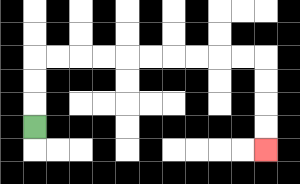{'start': '[1, 5]', 'end': '[11, 6]', 'path_directions': 'U,U,U,R,R,R,R,R,R,R,R,R,R,D,D,D,D', 'path_coordinates': '[[1, 5], [1, 4], [1, 3], [1, 2], [2, 2], [3, 2], [4, 2], [5, 2], [6, 2], [7, 2], [8, 2], [9, 2], [10, 2], [11, 2], [11, 3], [11, 4], [11, 5], [11, 6]]'}